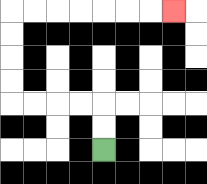{'start': '[4, 6]', 'end': '[7, 0]', 'path_directions': 'U,U,L,L,L,L,U,U,U,U,R,R,R,R,R,R,R', 'path_coordinates': '[[4, 6], [4, 5], [4, 4], [3, 4], [2, 4], [1, 4], [0, 4], [0, 3], [0, 2], [0, 1], [0, 0], [1, 0], [2, 0], [3, 0], [4, 0], [5, 0], [6, 0], [7, 0]]'}